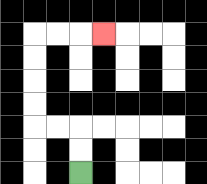{'start': '[3, 7]', 'end': '[4, 1]', 'path_directions': 'U,U,L,L,U,U,U,U,R,R,R', 'path_coordinates': '[[3, 7], [3, 6], [3, 5], [2, 5], [1, 5], [1, 4], [1, 3], [1, 2], [1, 1], [2, 1], [3, 1], [4, 1]]'}